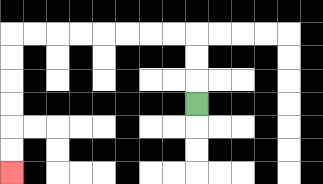{'start': '[8, 4]', 'end': '[0, 7]', 'path_directions': 'U,U,U,L,L,L,L,L,L,L,L,D,D,D,D,D,D', 'path_coordinates': '[[8, 4], [8, 3], [8, 2], [8, 1], [7, 1], [6, 1], [5, 1], [4, 1], [3, 1], [2, 1], [1, 1], [0, 1], [0, 2], [0, 3], [0, 4], [0, 5], [0, 6], [0, 7]]'}